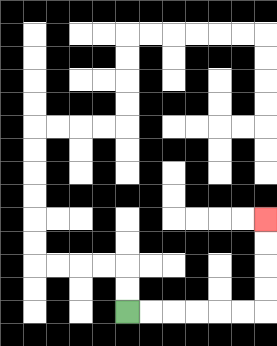{'start': '[5, 13]', 'end': '[11, 9]', 'path_directions': 'R,R,R,R,R,R,U,U,U,U', 'path_coordinates': '[[5, 13], [6, 13], [7, 13], [8, 13], [9, 13], [10, 13], [11, 13], [11, 12], [11, 11], [11, 10], [11, 9]]'}